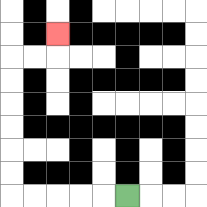{'start': '[5, 8]', 'end': '[2, 1]', 'path_directions': 'L,L,L,L,L,U,U,U,U,U,U,R,R,U', 'path_coordinates': '[[5, 8], [4, 8], [3, 8], [2, 8], [1, 8], [0, 8], [0, 7], [0, 6], [0, 5], [0, 4], [0, 3], [0, 2], [1, 2], [2, 2], [2, 1]]'}